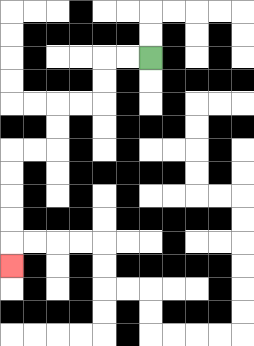{'start': '[6, 2]', 'end': '[0, 11]', 'path_directions': 'L,L,D,D,L,L,D,D,L,L,D,D,D,D,D', 'path_coordinates': '[[6, 2], [5, 2], [4, 2], [4, 3], [4, 4], [3, 4], [2, 4], [2, 5], [2, 6], [1, 6], [0, 6], [0, 7], [0, 8], [0, 9], [0, 10], [0, 11]]'}